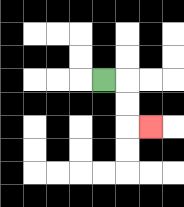{'start': '[4, 3]', 'end': '[6, 5]', 'path_directions': 'R,D,D,R', 'path_coordinates': '[[4, 3], [5, 3], [5, 4], [5, 5], [6, 5]]'}